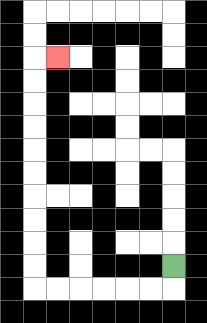{'start': '[7, 11]', 'end': '[2, 2]', 'path_directions': 'D,L,L,L,L,L,L,U,U,U,U,U,U,U,U,U,U,R', 'path_coordinates': '[[7, 11], [7, 12], [6, 12], [5, 12], [4, 12], [3, 12], [2, 12], [1, 12], [1, 11], [1, 10], [1, 9], [1, 8], [1, 7], [1, 6], [1, 5], [1, 4], [1, 3], [1, 2], [2, 2]]'}